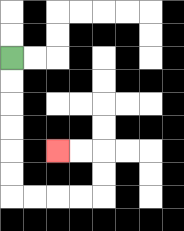{'start': '[0, 2]', 'end': '[2, 6]', 'path_directions': 'D,D,D,D,D,D,R,R,R,R,U,U,L,L', 'path_coordinates': '[[0, 2], [0, 3], [0, 4], [0, 5], [0, 6], [0, 7], [0, 8], [1, 8], [2, 8], [3, 8], [4, 8], [4, 7], [4, 6], [3, 6], [2, 6]]'}